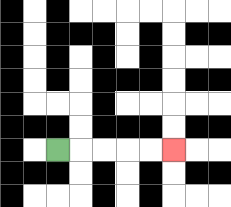{'start': '[2, 6]', 'end': '[7, 6]', 'path_directions': 'R,R,R,R,R', 'path_coordinates': '[[2, 6], [3, 6], [4, 6], [5, 6], [6, 6], [7, 6]]'}